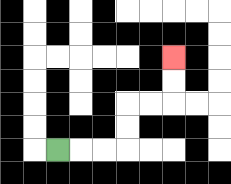{'start': '[2, 6]', 'end': '[7, 2]', 'path_directions': 'R,R,R,U,U,R,R,U,U', 'path_coordinates': '[[2, 6], [3, 6], [4, 6], [5, 6], [5, 5], [5, 4], [6, 4], [7, 4], [7, 3], [7, 2]]'}